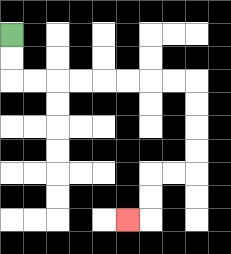{'start': '[0, 1]', 'end': '[5, 9]', 'path_directions': 'D,D,R,R,R,R,R,R,R,R,D,D,D,D,L,L,D,D,L', 'path_coordinates': '[[0, 1], [0, 2], [0, 3], [1, 3], [2, 3], [3, 3], [4, 3], [5, 3], [6, 3], [7, 3], [8, 3], [8, 4], [8, 5], [8, 6], [8, 7], [7, 7], [6, 7], [6, 8], [6, 9], [5, 9]]'}